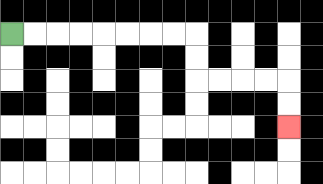{'start': '[0, 1]', 'end': '[12, 5]', 'path_directions': 'R,R,R,R,R,R,R,R,D,D,R,R,R,R,D,D', 'path_coordinates': '[[0, 1], [1, 1], [2, 1], [3, 1], [4, 1], [5, 1], [6, 1], [7, 1], [8, 1], [8, 2], [8, 3], [9, 3], [10, 3], [11, 3], [12, 3], [12, 4], [12, 5]]'}